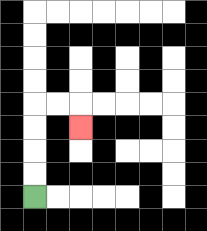{'start': '[1, 8]', 'end': '[3, 5]', 'path_directions': 'U,U,U,U,R,R,D', 'path_coordinates': '[[1, 8], [1, 7], [1, 6], [1, 5], [1, 4], [2, 4], [3, 4], [3, 5]]'}